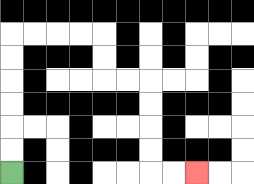{'start': '[0, 7]', 'end': '[8, 7]', 'path_directions': 'U,U,U,U,U,U,R,R,R,R,D,D,R,R,D,D,D,D,R,R', 'path_coordinates': '[[0, 7], [0, 6], [0, 5], [0, 4], [0, 3], [0, 2], [0, 1], [1, 1], [2, 1], [3, 1], [4, 1], [4, 2], [4, 3], [5, 3], [6, 3], [6, 4], [6, 5], [6, 6], [6, 7], [7, 7], [8, 7]]'}